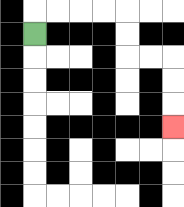{'start': '[1, 1]', 'end': '[7, 5]', 'path_directions': 'U,R,R,R,R,D,D,R,R,D,D,D', 'path_coordinates': '[[1, 1], [1, 0], [2, 0], [3, 0], [4, 0], [5, 0], [5, 1], [5, 2], [6, 2], [7, 2], [7, 3], [7, 4], [7, 5]]'}